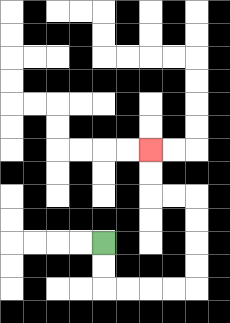{'start': '[4, 10]', 'end': '[6, 6]', 'path_directions': 'D,D,R,R,R,R,U,U,U,U,L,L,U,U', 'path_coordinates': '[[4, 10], [4, 11], [4, 12], [5, 12], [6, 12], [7, 12], [8, 12], [8, 11], [8, 10], [8, 9], [8, 8], [7, 8], [6, 8], [6, 7], [6, 6]]'}